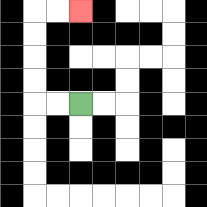{'start': '[3, 4]', 'end': '[3, 0]', 'path_directions': 'L,L,U,U,U,U,R,R', 'path_coordinates': '[[3, 4], [2, 4], [1, 4], [1, 3], [1, 2], [1, 1], [1, 0], [2, 0], [3, 0]]'}